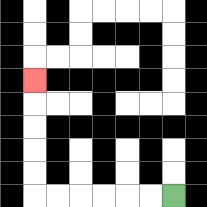{'start': '[7, 8]', 'end': '[1, 3]', 'path_directions': 'L,L,L,L,L,L,U,U,U,U,U', 'path_coordinates': '[[7, 8], [6, 8], [5, 8], [4, 8], [3, 8], [2, 8], [1, 8], [1, 7], [1, 6], [1, 5], [1, 4], [1, 3]]'}